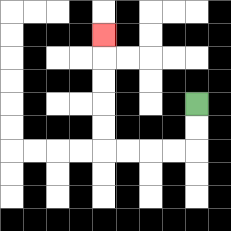{'start': '[8, 4]', 'end': '[4, 1]', 'path_directions': 'D,D,L,L,L,L,U,U,U,U,U', 'path_coordinates': '[[8, 4], [8, 5], [8, 6], [7, 6], [6, 6], [5, 6], [4, 6], [4, 5], [4, 4], [4, 3], [4, 2], [4, 1]]'}